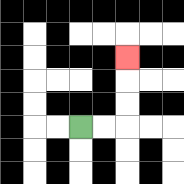{'start': '[3, 5]', 'end': '[5, 2]', 'path_directions': 'R,R,U,U,U', 'path_coordinates': '[[3, 5], [4, 5], [5, 5], [5, 4], [5, 3], [5, 2]]'}